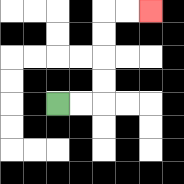{'start': '[2, 4]', 'end': '[6, 0]', 'path_directions': 'R,R,U,U,U,U,R,R', 'path_coordinates': '[[2, 4], [3, 4], [4, 4], [4, 3], [4, 2], [4, 1], [4, 0], [5, 0], [6, 0]]'}